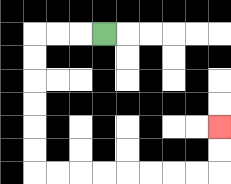{'start': '[4, 1]', 'end': '[9, 5]', 'path_directions': 'L,L,L,D,D,D,D,D,D,R,R,R,R,R,R,R,R,U,U', 'path_coordinates': '[[4, 1], [3, 1], [2, 1], [1, 1], [1, 2], [1, 3], [1, 4], [1, 5], [1, 6], [1, 7], [2, 7], [3, 7], [4, 7], [5, 7], [6, 7], [7, 7], [8, 7], [9, 7], [9, 6], [9, 5]]'}